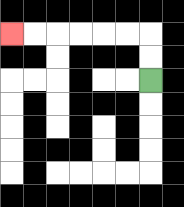{'start': '[6, 3]', 'end': '[0, 1]', 'path_directions': 'U,U,L,L,L,L,L,L', 'path_coordinates': '[[6, 3], [6, 2], [6, 1], [5, 1], [4, 1], [3, 1], [2, 1], [1, 1], [0, 1]]'}